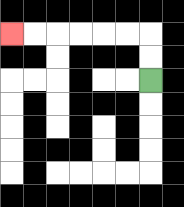{'start': '[6, 3]', 'end': '[0, 1]', 'path_directions': 'U,U,L,L,L,L,L,L', 'path_coordinates': '[[6, 3], [6, 2], [6, 1], [5, 1], [4, 1], [3, 1], [2, 1], [1, 1], [0, 1]]'}